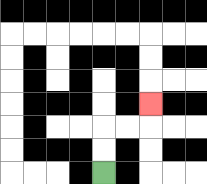{'start': '[4, 7]', 'end': '[6, 4]', 'path_directions': 'U,U,R,R,U', 'path_coordinates': '[[4, 7], [4, 6], [4, 5], [5, 5], [6, 5], [6, 4]]'}